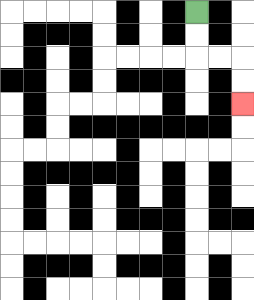{'start': '[8, 0]', 'end': '[10, 4]', 'path_directions': 'D,D,R,R,D,D', 'path_coordinates': '[[8, 0], [8, 1], [8, 2], [9, 2], [10, 2], [10, 3], [10, 4]]'}